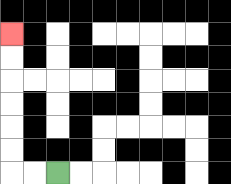{'start': '[2, 7]', 'end': '[0, 1]', 'path_directions': 'L,L,U,U,U,U,U,U', 'path_coordinates': '[[2, 7], [1, 7], [0, 7], [0, 6], [0, 5], [0, 4], [0, 3], [0, 2], [0, 1]]'}